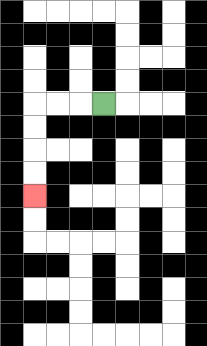{'start': '[4, 4]', 'end': '[1, 8]', 'path_directions': 'L,L,L,D,D,D,D', 'path_coordinates': '[[4, 4], [3, 4], [2, 4], [1, 4], [1, 5], [1, 6], [1, 7], [1, 8]]'}